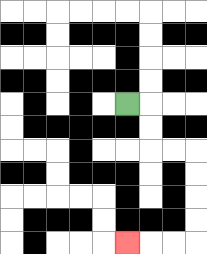{'start': '[5, 4]', 'end': '[5, 10]', 'path_directions': 'R,D,D,R,R,D,D,D,D,L,L,L', 'path_coordinates': '[[5, 4], [6, 4], [6, 5], [6, 6], [7, 6], [8, 6], [8, 7], [8, 8], [8, 9], [8, 10], [7, 10], [6, 10], [5, 10]]'}